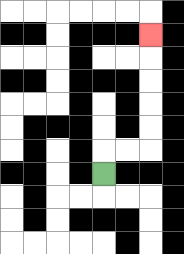{'start': '[4, 7]', 'end': '[6, 1]', 'path_directions': 'U,R,R,U,U,U,U,U', 'path_coordinates': '[[4, 7], [4, 6], [5, 6], [6, 6], [6, 5], [6, 4], [6, 3], [6, 2], [6, 1]]'}